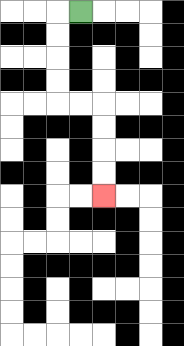{'start': '[3, 0]', 'end': '[4, 8]', 'path_directions': 'L,D,D,D,D,R,R,D,D,D,D', 'path_coordinates': '[[3, 0], [2, 0], [2, 1], [2, 2], [2, 3], [2, 4], [3, 4], [4, 4], [4, 5], [4, 6], [4, 7], [4, 8]]'}